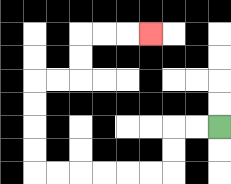{'start': '[9, 5]', 'end': '[6, 1]', 'path_directions': 'L,L,D,D,L,L,L,L,L,L,U,U,U,U,R,R,U,U,R,R,R', 'path_coordinates': '[[9, 5], [8, 5], [7, 5], [7, 6], [7, 7], [6, 7], [5, 7], [4, 7], [3, 7], [2, 7], [1, 7], [1, 6], [1, 5], [1, 4], [1, 3], [2, 3], [3, 3], [3, 2], [3, 1], [4, 1], [5, 1], [6, 1]]'}